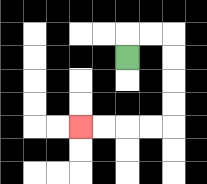{'start': '[5, 2]', 'end': '[3, 5]', 'path_directions': 'U,R,R,D,D,D,D,L,L,L,L', 'path_coordinates': '[[5, 2], [5, 1], [6, 1], [7, 1], [7, 2], [7, 3], [7, 4], [7, 5], [6, 5], [5, 5], [4, 5], [3, 5]]'}